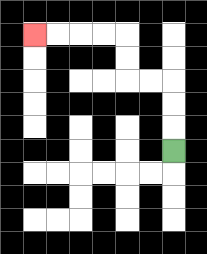{'start': '[7, 6]', 'end': '[1, 1]', 'path_directions': 'U,U,U,L,L,U,U,L,L,L,L', 'path_coordinates': '[[7, 6], [7, 5], [7, 4], [7, 3], [6, 3], [5, 3], [5, 2], [5, 1], [4, 1], [3, 1], [2, 1], [1, 1]]'}